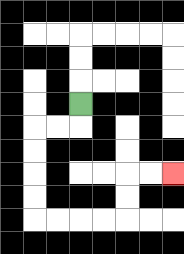{'start': '[3, 4]', 'end': '[7, 7]', 'path_directions': 'D,L,L,D,D,D,D,R,R,R,R,U,U,R,R', 'path_coordinates': '[[3, 4], [3, 5], [2, 5], [1, 5], [1, 6], [1, 7], [1, 8], [1, 9], [2, 9], [3, 9], [4, 9], [5, 9], [5, 8], [5, 7], [6, 7], [7, 7]]'}